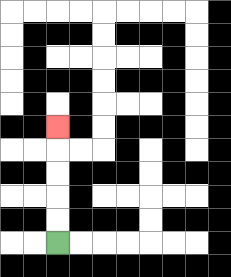{'start': '[2, 10]', 'end': '[2, 5]', 'path_directions': 'U,U,U,U,U', 'path_coordinates': '[[2, 10], [2, 9], [2, 8], [2, 7], [2, 6], [2, 5]]'}